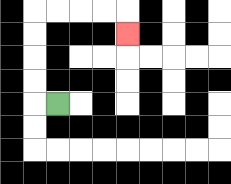{'start': '[2, 4]', 'end': '[5, 1]', 'path_directions': 'L,U,U,U,U,R,R,R,R,D', 'path_coordinates': '[[2, 4], [1, 4], [1, 3], [1, 2], [1, 1], [1, 0], [2, 0], [3, 0], [4, 0], [5, 0], [5, 1]]'}